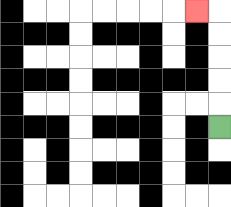{'start': '[9, 5]', 'end': '[8, 0]', 'path_directions': 'U,U,U,U,U,L', 'path_coordinates': '[[9, 5], [9, 4], [9, 3], [9, 2], [9, 1], [9, 0], [8, 0]]'}